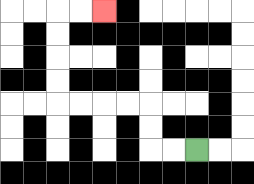{'start': '[8, 6]', 'end': '[4, 0]', 'path_directions': 'L,L,U,U,L,L,L,L,U,U,U,U,R,R', 'path_coordinates': '[[8, 6], [7, 6], [6, 6], [6, 5], [6, 4], [5, 4], [4, 4], [3, 4], [2, 4], [2, 3], [2, 2], [2, 1], [2, 0], [3, 0], [4, 0]]'}